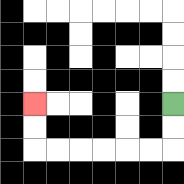{'start': '[7, 4]', 'end': '[1, 4]', 'path_directions': 'D,D,L,L,L,L,L,L,U,U', 'path_coordinates': '[[7, 4], [7, 5], [7, 6], [6, 6], [5, 6], [4, 6], [3, 6], [2, 6], [1, 6], [1, 5], [1, 4]]'}